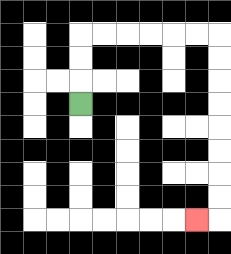{'start': '[3, 4]', 'end': '[8, 9]', 'path_directions': 'U,U,U,R,R,R,R,R,R,D,D,D,D,D,D,D,D,L', 'path_coordinates': '[[3, 4], [3, 3], [3, 2], [3, 1], [4, 1], [5, 1], [6, 1], [7, 1], [8, 1], [9, 1], [9, 2], [9, 3], [9, 4], [9, 5], [9, 6], [9, 7], [9, 8], [9, 9], [8, 9]]'}